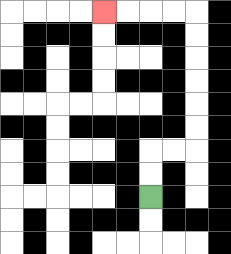{'start': '[6, 8]', 'end': '[4, 0]', 'path_directions': 'U,U,R,R,U,U,U,U,U,U,L,L,L,L', 'path_coordinates': '[[6, 8], [6, 7], [6, 6], [7, 6], [8, 6], [8, 5], [8, 4], [8, 3], [8, 2], [8, 1], [8, 0], [7, 0], [6, 0], [5, 0], [4, 0]]'}